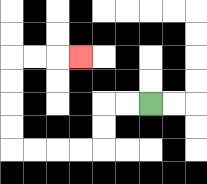{'start': '[6, 4]', 'end': '[3, 2]', 'path_directions': 'L,L,D,D,L,L,L,L,U,U,U,U,R,R,R', 'path_coordinates': '[[6, 4], [5, 4], [4, 4], [4, 5], [4, 6], [3, 6], [2, 6], [1, 6], [0, 6], [0, 5], [0, 4], [0, 3], [0, 2], [1, 2], [2, 2], [3, 2]]'}